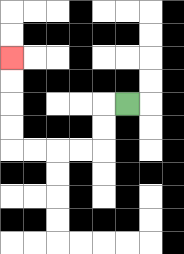{'start': '[5, 4]', 'end': '[0, 2]', 'path_directions': 'L,D,D,L,L,L,L,U,U,U,U', 'path_coordinates': '[[5, 4], [4, 4], [4, 5], [4, 6], [3, 6], [2, 6], [1, 6], [0, 6], [0, 5], [0, 4], [0, 3], [0, 2]]'}